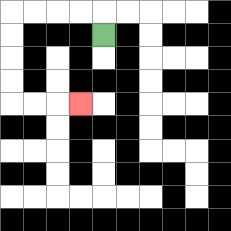{'start': '[4, 1]', 'end': '[3, 4]', 'path_directions': 'U,L,L,L,L,D,D,D,D,R,R,R', 'path_coordinates': '[[4, 1], [4, 0], [3, 0], [2, 0], [1, 0], [0, 0], [0, 1], [0, 2], [0, 3], [0, 4], [1, 4], [2, 4], [3, 4]]'}